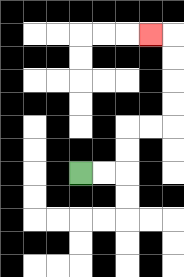{'start': '[3, 7]', 'end': '[6, 1]', 'path_directions': 'R,R,U,U,R,R,U,U,U,U,L', 'path_coordinates': '[[3, 7], [4, 7], [5, 7], [5, 6], [5, 5], [6, 5], [7, 5], [7, 4], [7, 3], [7, 2], [7, 1], [6, 1]]'}